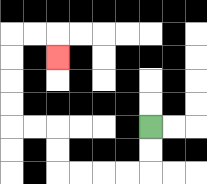{'start': '[6, 5]', 'end': '[2, 2]', 'path_directions': 'D,D,L,L,L,L,U,U,L,L,U,U,U,U,R,R,D', 'path_coordinates': '[[6, 5], [6, 6], [6, 7], [5, 7], [4, 7], [3, 7], [2, 7], [2, 6], [2, 5], [1, 5], [0, 5], [0, 4], [0, 3], [0, 2], [0, 1], [1, 1], [2, 1], [2, 2]]'}